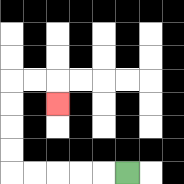{'start': '[5, 7]', 'end': '[2, 4]', 'path_directions': 'L,L,L,L,L,U,U,U,U,R,R,D', 'path_coordinates': '[[5, 7], [4, 7], [3, 7], [2, 7], [1, 7], [0, 7], [0, 6], [0, 5], [0, 4], [0, 3], [1, 3], [2, 3], [2, 4]]'}